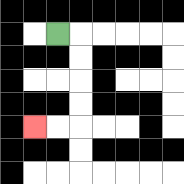{'start': '[2, 1]', 'end': '[1, 5]', 'path_directions': 'R,D,D,D,D,L,L', 'path_coordinates': '[[2, 1], [3, 1], [3, 2], [3, 3], [3, 4], [3, 5], [2, 5], [1, 5]]'}